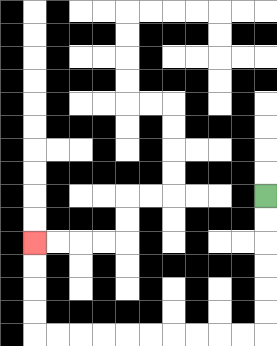{'start': '[11, 8]', 'end': '[1, 10]', 'path_directions': 'D,D,D,D,D,D,L,L,L,L,L,L,L,L,L,L,U,U,U,U', 'path_coordinates': '[[11, 8], [11, 9], [11, 10], [11, 11], [11, 12], [11, 13], [11, 14], [10, 14], [9, 14], [8, 14], [7, 14], [6, 14], [5, 14], [4, 14], [3, 14], [2, 14], [1, 14], [1, 13], [1, 12], [1, 11], [1, 10]]'}